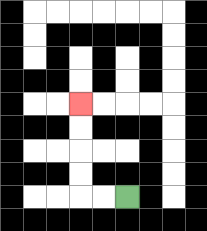{'start': '[5, 8]', 'end': '[3, 4]', 'path_directions': 'L,L,U,U,U,U', 'path_coordinates': '[[5, 8], [4, 8], [3, 8], [3, 7], [3, 6], [3, 5], [3, 4]]'}